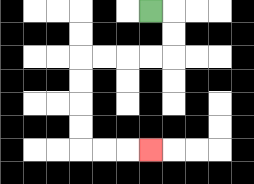{'start': '[6, 0]', 'end': '[6, 6]', 'path_directions': 'R,D,D,L,L,L,L,D,D,D,D,R,R,R', 'path_coordinates': '[[6, 0], [7, 0], [7, 1], [7, 2], [6, 2], [5, 2], [4, 2], [3, 2], [3, 3], [3, 4], [3, 5], [3, 6], [4, 6], [5, 6], [6, 6]]'}